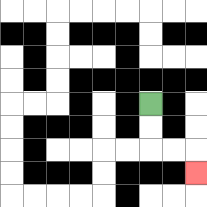{'start': '[6, 4]', 'end': '[8, 7]', 'path_directions': 'D,D,R,R,D', 'path_coordinates': '[[6, 4], [6, 5], [6, 6], [7, 6], [8, 6], [8, 7]]'}